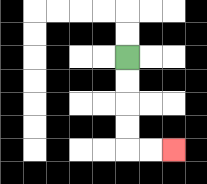{'start': '[5, 2]', 'end': '[7, 6]', 'path_directions': 'D,D,D,D,R,R', 'path_coordinates': '[[5, 2], [5, 3], [5, 4], [5, 5], [5, 6], [6, 6], [7, 6]]'}